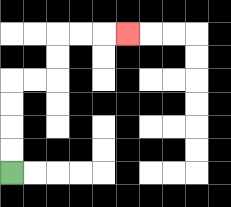{'start': '[0, 7]', 'end': '[5, 1]', 'path_directions': 'U,U,U,U,R,R,U,U,R,R,R', 'path_coordinates': '[[0, 7], [0, 6], [0, 5], [0, 4], [0, 3], [1, 3], [2, 3], [2, 2], [2, 1], [3, 1], [4, 1], [5, 1]]'}